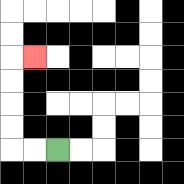{'start': '[2, 6]', 'end': '[1, 2]', 'path_directions': 'L,L,U,U,U,U,R', 'path_coordinates': '[[2, 6], [1, 6], [0, 6], [0, 5], [0, 4], [0, 3], [0, 2], [1, 2]]'}